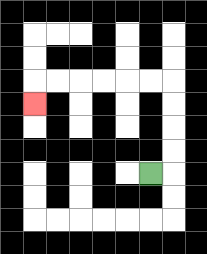{'start': '[6, 7]', 'end': '[1, 4]', 'path_directions': 'R,U,U,U,U,L,L,L,L,L,L,D', 'path_coordinates': '[[6, 7], [7, 7], [7, 6], [7, 5], [7, 4], [7, 3], [6, 3], [5, 3], [4, 3], [3, 3], [2, 3], [1, 3], [1, 4]]'}